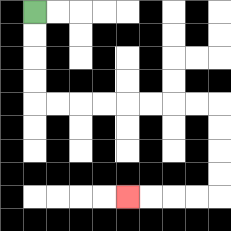{'start': '[1, 0]', 'end': '[5, 8]', 'path_directions': 'D,D,D,D,R,R,R,R,R,R,R,R,D,D,D,D,L,L,L,L', 'path_coordinates': '[[1, 0], [1, 1], [1, 2], [1, 3], [1, 4], [2, 4], [3, 4], [4, 4], [5, 4], [6, 4], [7, 4], [8, 4], [9, 4], [9, 5], [9, 6], [9, 7], [9, 8], [8, 8], [7, 8], [6, 8], [5, 8]]'}